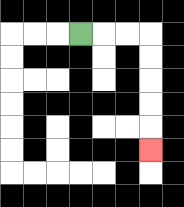{'start': '[3, 1]', 'end': '[6, 6]', 'path_directions': 'R,R,R,D,D,D,D,D', 'path_coordinates': '[[3, 1], [4, 1], [5, 1], [6, 1], [6, 2], [6, 3], [6, 4], [6, 5], [6, 6]]'}